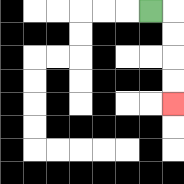{'start': '[6, 0]', 'end': '[7, 4]', 'path_directions': 'R,D,D,D,D', 'path_coordinates': '[[6, 0], [7, 0], [7, 1], [7, 2], [7, 3], [7, 4]]'}